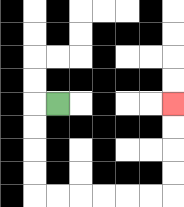{'start': '[2, 4]', 'end': '[7, 4]', 'path_directions': 'L,D,D,D,D,R,R,R,R,R,R,U,U,U,U', 'path_coordinates': '[[2, 4], [1, 4], [1, 5], [1, 6], [1, 7], [1, 8], [2, 8], [3, 8], [4, 8], [5, 8], [6, 8], [7, 8], [7, 7], [7, 6], [7, 5], [7, 4]]'}